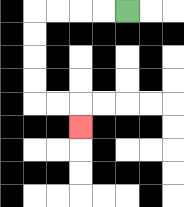{'start': '[5, 0]', 'end': '[3, 5]', 'path_directions': 'L,L,L,L,D,D,D,D,R,R,D', 'path_coordinates': '[[5, 0], [4, 0], [3, 0], [2, 0], [1, 0], [1, 1], [1, 2], [1, 3], [1, 4], [2, 4], [3, 4], [3, 5]]'}